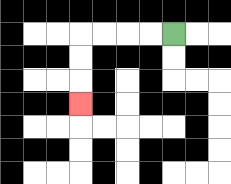{'start': '[7, 1]', 'end': '[3, 4]', 'path_directions': 'L,L,L,L,D,D,D', 'path_coordinates': '[[7, 1], [6, 1], [5, 1], [4, 1], [3, 1], [3, 2], [3, 3], [3, 4]]'}